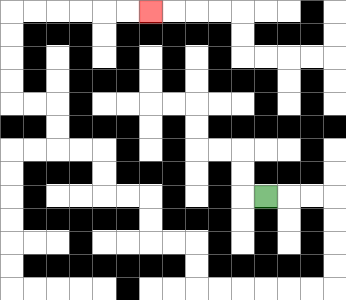{'start': '[11, 8]', 'end': '[6, 0]', 'path_directions': 'R,R,R,D,D,D,D,L,L,L,L,L,L,U,U,L,L,U,U,L,L,U,U,L,L,U,U,L,L,U,U,U,U,R,R,R,R,R,R', 'path_coordinates': '[[11, 8], [12, 8], [13, 8], [14, 8], [14, 9], [14, 10], [14, 11], [14, 12], [13, 12], [12, 12], [11, 12], [10, 12], [9, 12], [8, 12], [8, 11], [8, 10], [7, 10], [6, 10], [6, 9], [6, 8], [5, 8], [4, 8], [4, 7], [4, 6], [3, 6], [2, 6], [2, 5], [2, 4], [1, 4], [0, 4], [0, 3], [0, 2], [0, 1], [0, 0], [1, 0], [2, 0], [3, 0], [4, 0], [5, 0], [6, 0]]'}